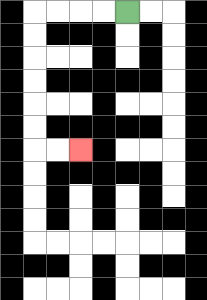{'start': '[5, 0]', 'end': '[3, 6]', 'path_directions': 'L,L,L,L,D,D,D,D,D,D,R,R', 'path_coordinates': '[[5, 0], [4, 0], [3, 0], [2, 0], [1, 0], [1, 1], [1, 2], [1, 3], [1, 4], [1, 5], [1, 6], [2, 6], [3, 6]]'}